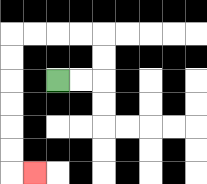{'start': '[2, 3]', 'end': '[1, 7]', 'path_directions': 'R,R,U,U,L,L,L,L,D,D,D,D,D,D,R', 'path_coordinates': '[[2, 3], [3, 3], [4, 3], [4, 2], [4, 1], [3, 1], [2, 1], [1, 1], [0, 1], [0, 2], [0, 3], [0, 4], [0, 5], [0, 6], [0, 7], [1, 7]]'}